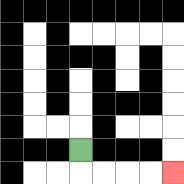{'start': '[3, 6]', 'end': '[7, 7]', 'path_directions': 'D,R,R,R,R', 'path_coordinates': '[[3, 6], [3, 7], [4, 7], [5, 7], [6, 7], [7, 7]]'}